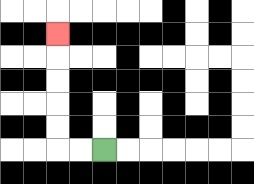{'start': '[4, 6]', 'end': '[2, 1]', 'path_directions': 'L,L,U,U,U,U,U', 'path_coordinates': '[[4, 6], [3, 6], [2, 6], [2, 5], [2, 4], [2, 3], [2, 2], [2, 1]]'}